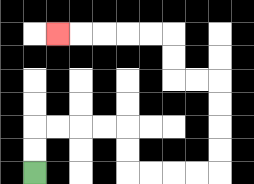{'start': '[1, 7]', 'end': '[2, 1]', 'path_directions': 'U,U,R,R,R,R,D,D,R,R,R,R,U,U,U,U,L,L,U,U,L,L,L,L,L', 'path_coordinates': '[[1, 7], [1, 6], [1, 5], [2, 5], [3, 5], [4, 5], [5, 5], [5, 6], [5, 7], [6, 7], [7, 7], [8, 7], [9, 7], [9, 6], [9, 5], [9, 4], [9, 3], [8, 3], [7, 3], [7, 2], [7, 1], [6, 1], [5, 1], [4, 1], [3, 1], [2, 1]]'}